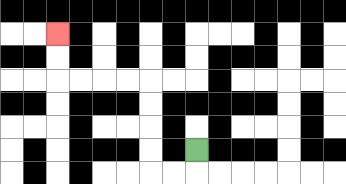{'start': '[8, 6]', 'end': '[2, 1]', 'path_directions': 'D,L,L,U,U,U,U,L,L,L,L,U,U', 'path_coordinates': '[[8, 6], [8, 7], [7, 7], [6, 7], [6, 6], [6, 5], [6, 4], [6, 3], [5, 3], [4, 3], [3, 3], [2, 3], [2, 2], [2, 1]]'}